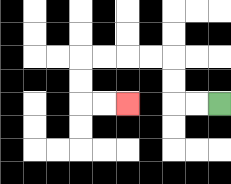{'start': '[9, 4]', 'end': '[5, 4]', 'path_directions': 'L,L,U,U,L,L,L,L,D,D,R,R', 'path_coordinates': '[[9, 4], [8, 4], [7, 4], [7, 3], [7, 2], [6, 2], [5, 2], [4, 2], [3, 2], [3, 3], [3, 4], [4, 4], [5, 4]]'}